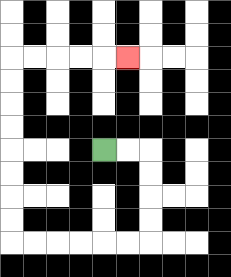{'start': '[4, 6]', 'end': '[5, 2]', 'path_directions': 'R,R,D,D,D,D,L,L,L,L,L,L,U,U,U,U,U,U,U,U,R,R,R,R,R', 'path_coordinates': '[[4, 6], [5, 6], [6, 6], [6, 7], [6, 8], [6, 9], [6, 10], [5, 10], [4, 10], [3, 10], [2, 10], [1, 10], [0, 10], [0, 9], [0, 8], [0, 7], [0, 6], [0, 5], [0, 4], [0, 3], [0, 2], [1, 2], [2, 2], [3, 2], [4, 2], [5, 2]]'}